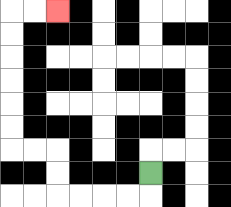{'start': '[6, 7]', 'end': '[2, 0]', 'path_directions': 'D,L,L,L,L,U,U,L,L,U,U,U,U,U,U,R,R', 'path_coordinates': '[[6, 7], [6, 8], [5, 8], [4, 8], [3, 8], [2, 8], [2, 7], [2, 6], [1, 6], [0, 6], [0, 5], [0, 4], [0, 3], [0, 2], [0, 1], [0, 0], [1, 0], [2, 0]]'}